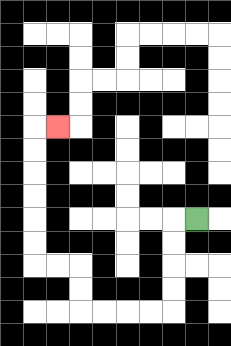{'start': '[8, 9]', 'end': '[2, 5]', 'path_directions': 'L,D,D,D,D,L,L,L,L,U,U,L,L,U,U,U,U,U,U,R', 'path_coordinates': '[[8, 9], [7, 9], [7, 10], [7, 11], [7, 12], [7, 13], [6, 13], [5, 13], [4, 13], [3, 13], [3, 12], [3, 11], [2, 11], [1, 11], [1, 10], [1, 9], [1, 8], [1, 7], [1, 6], [1, 5], [2, 5]]'}